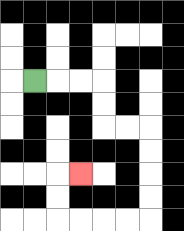{'start': '[1, 3]', 'end': '[3, 7]', 'path_directions': 'R,R,R,D,D,R,R,D,D,D,D,L,L,L,L,U,U,R', 'path_coordinates': '[[1, 3], [2, 3], [3, 3], [4, 3], [4, 4], [4, 5], [5, 5], [6, 5], [6, 6], [6, 7], [6, 8], [6, 9], [5, 9], [4, 9], [3, 9], [2, 9], [2, 8], [2, 7], [3, 7]]'}